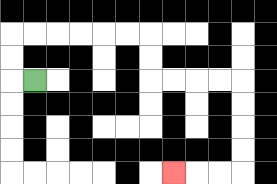{'start': '[1, 3]', 'end': '[7, 7]', 'path_directions': 'L,U,U,R,R,R,R,R,R,D,D,R,R,R,R,D,D,D,D,L,L,L', 'path_coordinates': '[[1, 3], [0, 3], [0, 2], [0, 1], [1, 1], [2, 1], [3, 1], [4, 1], [5, 1], [6, 1], [6, 2], [6, 3], [7, 3], [8, 3], [9, 3], [10, 3], [10, 4], [10, 5], [10, 6], [10, 7], [9, 7], [8, 7], [7, 7]]'}